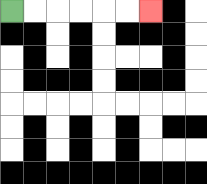{'start': '[0, 0]', 'end': '[6, 0]', 'path_directions': 'R,R,R,R,R,R', 'path_coordinates': '[[0, 0], [1, 0], [2, 0], [3, 0], [4, 0], [5, 0], [6, 0]]'}